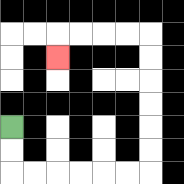{'start': '[0, 5]', 'end': '[2, 2]', 'path_directions': 'D,D,R,R,R,R,R,R,U,U,U,U,U,U,L,L,L,L,D', 'path_coordinates': '[[0, 5], [0, 6], [0, 7], [1, 7], [2, 7], [3, 7], [4, 7], [5, 7], [6, 7], [6, 6], [6, 5], [6, 4], [6, 3], [6, 2], [6, 1], [5, 1], [4, 1], [3, 1], [2, 1], [2, 2]]'}